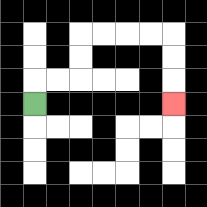{'start': '[1, 4]', 'end': '[7, 4]', 'path_directions': 'U,R,R,U,U,R,R,R,R,D,D,D', 'path_coordinates': '[[1, 4], [1, 3], [2, 3], [3, 3], [3, 2], [3, 1], [4, 1], [5, 1], [6, 1], [7, 1], [7, 2], [7, 3], [7, 4]]'}